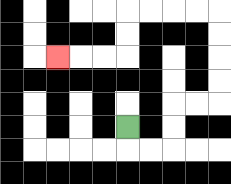{'start': '[5, 5]', 'end': '[2, 2]', 'path_directions': 'D,R,R,U,U,R,R,U,U,U,U,L,L,L,L,D,D,L,L,L', 'path_coordinates': '[[5, 5], [5, 6], [6, 6], [7, 6], [7, 5], [7, 4], [8, 4], [9, 4], [9, 3], [9, 2], [9, 1], [9, 0], [8, 0], [7, 0], [6, 0], [5, 0], [5, 1], [5, 2], [4, 2], [3, 2], [2, 2]]'}